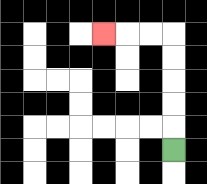{'start': '[7, 6]', 'end': '[4, 1]', 'path_directions': 'U,U,U,U,U,L,L,L', 'path_coordinates': '[[7, 6], [7, 5], [7, 4], [7, 3], [7, 2], [7, 1], [6, 1], [5, 1], [4, 1]]'}